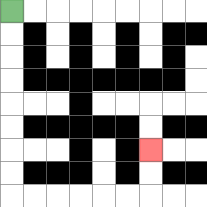{'start': '[0, 0]', 'end': '[6, 6]', 'path_directions': 'D,D,D,D,D,D,D,D,R,R,R,R,R,R,U,U', 'path_coordinates': '[[0, 0], [0, 1], [0, 2], [0, 3], [0, 4], [0, 5], [0, 6], [0, 7], [0, 8], [1, 8], [2, 8], [3, 8], [4, 8], [5, 8], [6, 8], [6, 7], [6, 6]]'}